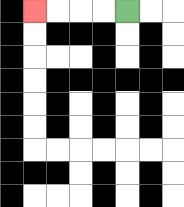{'start': '[5, 0]', 'end': '[1, 0]', 'path_directions': 'L,L,L,L', 'path_coordinates': '[[5, 0], [4, 0], [3, 0], [2, 0], [1, 0]]'}